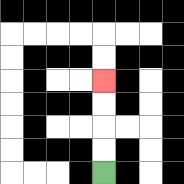{'start': '[4, 7]', 'end': '[4, 3]', 'path_directions': 'U,U,U,U', 'path_coordinates': '[[4, 7], [4, 6], [4, 5], [4, 4], [4, 3]]'}